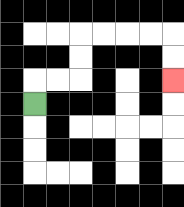{'start': '[1, 4]', 'end': '[7, 3]', 'path_directions': 'U,R,R,U,U,R,R,R,R,D,D', 'path_coordinates': '[[1, 4], [1, 3], [2, 3], [3, 3], [3, 2], [3, 1], [4, 1], [5, 1], [6, 1], [7, 1], [7, 2], [7, 3]]'}